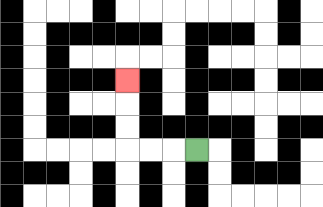{'start': '[8, 6]', 'end': '[5, 3]', 'path_directions': 'L,L,L,U,U,U', 'path_coordinates': '[[8, 6], [7, 6], [6, 6], [5, 6], [5, 5], [5, 4], [5, 3]]'}